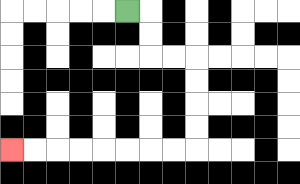{'start': '[5, 0]', 'end': '[0, 6]', 'path_directions': 'R,D,D,R,R,D,D,D,D,L,L,L,L,L,L,L,L', 'path_coordinates': '[[5, 0], [6, 0], [6, 1], [6, 2], [7, 2], [8, 2], [8, 3], [8, 4], [8, 5], [8, 6], [7, 6], [6, 6], [5, 6], [4, 6], [3, 6], [2, 6], [1, 6], [0, 6]]'}